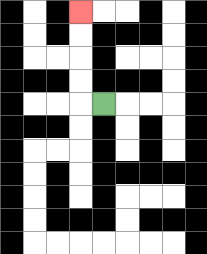{'start': '[4, 4]', 'end': '[3, 0]', 'path_directions': 'L,U,U,U,U', 'path_coordinates': '[[4, 4], [3, 4], [3, 3], [3, 2], [3, 1], [3, 0]]'}